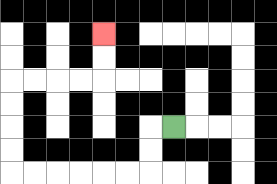{'start': '[7, 5]', 'end': '[4, 1]', 'path_directions': 'L,D,D,L,L,L,L,L,L,U,U,U,U,R,R,R,R,U,U', 'path_coordinates': '[[7, 5], [6, 5], [6, 6], [6, 7], [5, 7], [4, 7], [3, 7], [2, 7], [1, 7], [0, 7], [0, 6], [0, 5], [0, 4], [0, 3], [1, 3], [2, 3], [3, 3], [4, 3], [4, 2], [4, 1]]'}